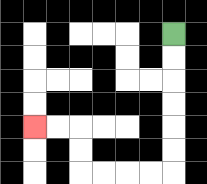{'start': '[7, 1]', 'end': '[1, 5]', 'path_directions': 'D,D,D,D,D,D,L,L,L,L,U,U,L,L', 'path_coordinates': '[[7, 1], [7, 2], [7, 3], [7, 4], [7, 5], [7, 6], [7, 7], [6, 7], [5, 7], [4, 7], [3, 7], [3, 6], [3, 5], [2, 5], [1, 5]]'}